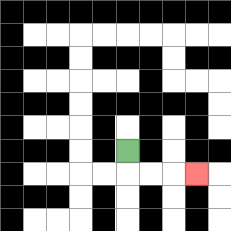{'start': '[5, 6]', 'end': '[8, 7]', 'path_directions': 'D,R,R,R', 'path_coordinates': '[[5, 6], [5, 7], [6, 7], [7, 7], [8, 7]]'}